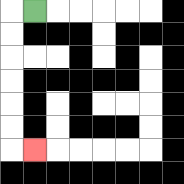{'start': '[1, 0]', 'end': '[1, 6]', 'path_directions': 'L,D,D,D,D,D,D,R', 'path_coordinates': '[[1, 0], [0, 0], [0, 1], [0, 2], [0, 3], [0, 4], [0, 5], [0, 6], [1, 6]]'}